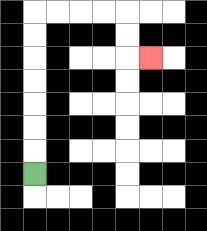{'start': '[1, 7]', 'end': '[6, 2]', 'path_directions': 'U,U,U,U,U,U,U,R,R,R,R,D,D,R', 'path_coordinates': '[[1, 7], [1, 6], [1, 5], [1, 4], [1, 3], [1, 2], [1, 1], [1, 0], [2, 0], [3, 0], [4, 0], [5, 0], [5, 1], [5, 2], [6, 2]]'}